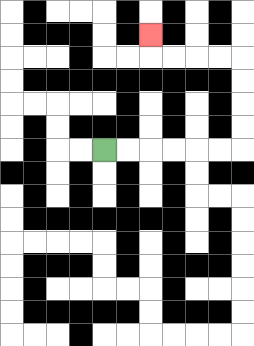{'start': '[4, 6]', 'end': '[6, 1]', 'path_directions': 'R,R,R,R,R,R,U,U,U,U,L,L,L,L,U', 'path_coordinates': '[[4, 6], [5, 6], [6, 6], [7, 6], [8, 6], [9, 6], [10, 6], [10, 5], [10, 4], [10, 3], [10, 2], [9, 2], [8, 2], [7, 2], [6, 2], [6, 1]]'}